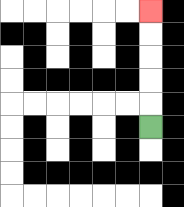{'start': '[6, 5]', 'end': '[6, 0]', 'path_directions': 'U,U,U,U,U', 'path_coordinates': '[[6, 5], [6, 4], [6, 3], [6, 2], [6, 1], [6, 0]]'}